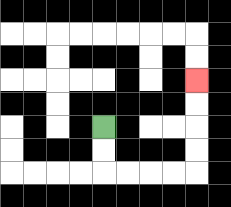{'start': '[4, 5]', 'end': '[8, 3]', 'path_directions': 'D,D,R,R,R,R,U,U,U,U', 'path_coordinates': '[[4, 5], [4, 6], [4, 7], [5, 7], [6, 7], [7, 7], [8, 7], [8, 6], [8, 5], [8, 4], [8, 3]]'}